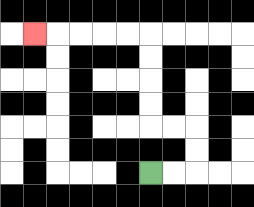{'start': '[6, 7]', 'end': '[1, 1]', 'path_directions': 'R,R,U,U,L,L,U,U,U,U,L,L,L,L,L', 'path_coordinates': '[[6, 7], [7, 7], [8, 7], [8, 6], [8, 5], [7, 5], [6, 5], [6, 4], [6, 3], [6, 2], [6, 1], [5, 1], [4, 1], [3, 1], [2, 1], [1, 1]]'}